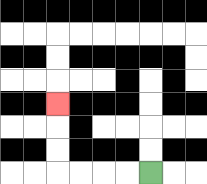{'start': '[6, 7]', 'end': '[2, 4]', 'path_directions': 'L,L,L,L,U,U,U', 'path_coordinates': '[[6, 7], [5, 7], [4, 7], [3, 7], [2, 7], [2, 6], [2, 5], [2, 4]]'}